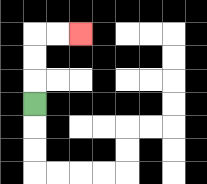{'start': '[1, 4]', 'end': '[3, 1]', 'path_directions': 'U,U,U,R,R', 'path_coordinates': '[[1, 4], [1, 3], [1, 2], [1, 1], [2, 1], [3, 1]]'}